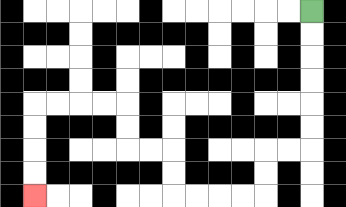{'start': '[13, 0]', 'end': '[1, 8]', 'path_directions': 'D,D,D,D,D,D,L,L,D,D,L,L,L,L,U,U,L,L,U,U,L,L,L,L,D,D,D,D', 'path_coordinates': '[[13, 0], [13, 1], [13, 2], [13, 3], [13, 4], [13, 5], [13, 6], [12, 6], [11, 6], [11, 7], [11, 8], [10, 8], [9, 8], [8, 8], [7, 8], [7, 7], [7, 6], [6, 6], [5, 6], [5, 5], [5, 4], [4, 4], [3, 4], [2, 4], [1, 4], [1, 5], [1, 6], [1, 7], [1, 8]]'}